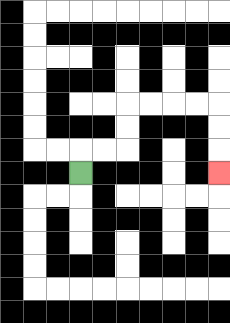{'start': '[3, 7]', 'end': '[9, 7]', 'path_directions': 'U,R,R,U,U,R,R,R,R,D,D,D', 'path_coordinates': '[[3, 7], [3, 6], [4, 6], [5, 6], [5, 5], [5, 4], [6, 4], [7, 4], [8, 4], [9, 4], [9, 5], [9, 6], [9, 7]]'}